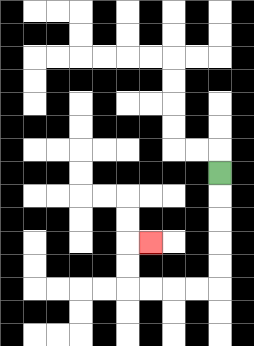{'start': '[9, 7]', 'end': '[6, 10]', 'path_directions': 'D,D,D,D,D,L,L,L,L,U,U,R', 'path_coordinates': '[[9, 7], [9, 8], [9, 9], [9, 10], [9, 11], [9, 12], [8, 12], [7, 12], [6, 12], [5, 12], [5, 11], [5, 10], [6, 10]]'}